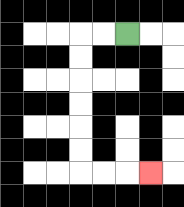{'start': '[5, 1]', 'end': '[6, 7]', 'path_directions': 'L,L,D,D,D,D,D,D,R,R,R', 'path_coordinates': '[[5, 1], [4, 1], [3, 1], [3, 2], [3, 3], [3, 4], [3, 5], [3, 6], [3, 7], [4, 7], [5, 7], [6, 7]]'}